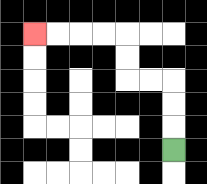{'start': '[7, 6]', 'end': '[1, 1]', 'path_directions': 'U,U,U,L,L,U,U,L,L,L,L', 'path_coordinates': '[[7, 6], [7, 5], [7, 4], [7, 3], [6, 3], [5, 3], [5, 2], [5, 1], [4, 1], [3, 1], [2, 1], [1, 1]]'}